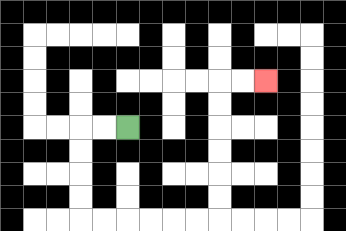{'start': '[5, 5]', 'end': '[11, 3]', 'path_directions': 'L,L,D,D,D,D,R,R,R,R,R,R,U,U,U,U,U,U,R,R', 'path_coordinates': '[[5, 5], [4, 5], [3, 5], [3, 6], [3, 7], [3, 8], [3, 9], [4, 9], [5, 9], [6, 9], [7, 9], [8, 9], [9, 9], [9, 8], [9, 7], [9, 6], [9, 5], [9, 4], [9, 3], [10, 3], [11, 3]]'}